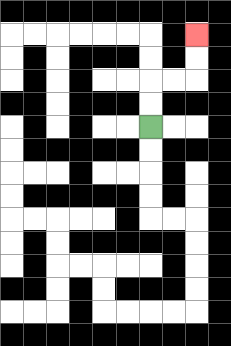{'start': '[6, 5]', 'end': '[8, 1]', 'path_directions': 'U,U,R,R,U,U', 'path_coordinates': '[[6, 5], [6, 4], [6, 3], [7, 3], [8, 3], [8, 2], [8, 1]]'}